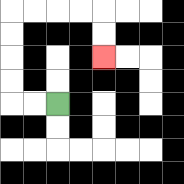{'start': '[2, 4]', 'end': '[4, 2]', 'path_directions': 'L,L,U,U,U,U,R,R,R,R,D,D', 'path_coordinates': '[[2, 4], [1, 4], [0, 4], [0, 3], [0, 2], [0, 1], [0, 0], [1, 0], [2, 0], [3, 0], [4, 0], [4, 1], [4, 2]]'}